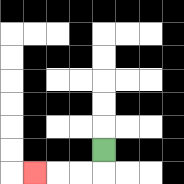{'start': '[4, 6]', 'end': '[1, 7]', 'path_directions': 'D,L,L,L', 'path_coordinates': '[[4, 6], [4, 7], [3, 7], [2, 7], [1, 7]]'}